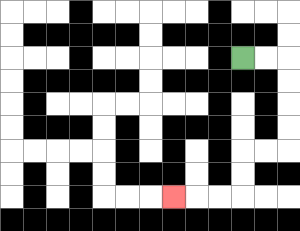{'start': '[10, 2]', 'end': '[7, 8]', 'path_directions': 'R,R,D,D,D,D,L,L,D,D,L,L,L', 'path_coordinates': '[[10, 2], [11, 2], [12, 2], [12, 3], [12, 4], [12, 5], [12, 6], [11, 6], [10, 6], [10, 7], [10, 8], [9, 8], [8, 8], [7, 8]]'}